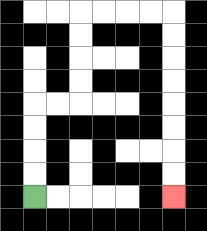{'start': '[1, 8]', 'end': '[7, 8]', 'path_directions': 'U,U,U,U,R,R,U,U,U,U,R,R,R,R,D,D,D,D,D,D,D,D', 'path_coordinates': '[[1, 8], [1, 7], [1, 6], [1, 5], [1, 4], [2, 4], [3, 4], [3, 3], [3, 2], [3, 1], [3, 0], [4, 0], [5, 0], [6, 0], [7, 0], [7, 1], [7, 2], [7, 3], [7, 4], [7, 5], [7, 6], [7, 7], [7, 8]]'}